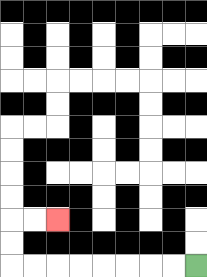{'start': '[8, 11]', 'end': '[2, 9]', 'path_directions': 'L,L,L,L,L,L,L,L,U,U,R,R', 'path_coordinates': '[[8, 11], [7, 11], [6, 11], [5, 11], [4, 11], [3, 11], [2, 11], [1, 11], [0, 11], [0, 10], [0, 9], [1, 9], [2, 9]]'}